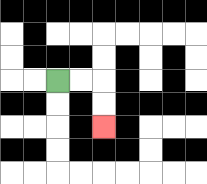{'start': '[2, 3]', 'end': '[4, 5]', 'path_directions': 'R,R,D,D', 'path_coordinates': '[[2, 3], [3, 3], [4, 3], [4, 4], [4, 5]]'}